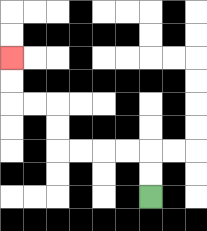{'start': '[6, 8]', 'end': '[0, 2]', 'path_directions': 'U,U,L,L,L,L,U,U,L,L,U,U', 'path_coordinates': '[[6, 8], [6, 7], [6, 6], [5, 6], [4, 6], [3, 6], [2, 6], [2, 5], [2, 4], [1, 4], [0, 4], [0, 3], [0, 2]]'}